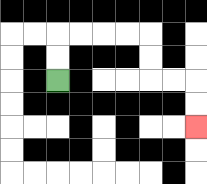{'start': '[2, 3]', 'end': '[8, 5]', 'path_directions': 'U,U,R,R,R,R,D,D,R,R,D,D', 'path_coordinates': '[[2, 3], [2, 2], [2, 1], [3, 1], [4, 1], [5, 1], [6, 1], [6, 2], [6, 3], [7, 3], [8, 3], [8, 4], [8, 5]]'}